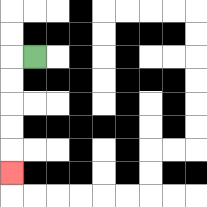{'start': '[1, 2]', 'end': '[0, 7]', 'path_directions': 'L,D,D,D,D,D', 'path_coordinates': '[[1, 2], [0, 2], [0, 3], [0, 4], [0, 5], [0, 6], [0, 7]]'}